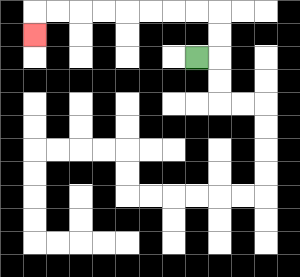{'start': '[8, 2]', 'end': '[1, 1]', 'path_directions': 'R,U,U,L,L,L,L,L,L,L,L,D', 'path_coordinates': '[[8, 2], [9, 2], [9, 1], [9, 0], [8, 0], [7, 0], [6, 0], [5, 0], [4, 0], [3, 0], [2, 0], [1, 0], [1, 1]]'}